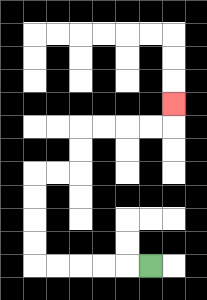{'start': '[6, 11]', 'end': '[7, 4]', 'path_directions': 'L,L,L,L,L,U,U,U,U,R,R,U,U,R,R,R,R,U', 'path_coordinates': '[[6, 11], [5, 11], [4, 11], [3, 11], [2, 11], [1, 11], [1, 10], [1, 9], [1, 8], [1, 7], [2, 7], [3, 7], [3, 6], [3, 5], [4, 5], [5, 5], [6, 5], [7, 5], [7, 4]]'}